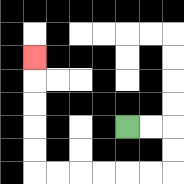{'start': '[5, 5]', 'end': '[1, 2]', 'path_directions': 'R,R,D,D,L,L,L,L,L,L,U,U,U,U,U', 'path_coordinates': '[[5, 5], [6, 5], [7, 5], [7, 6], [7, 7], [6, 7], [5, 7], [4, 7], [3, 7], [2, 7], [1, 7], [1, 6], [1, 5], [1, 4], [1, 3], [1, 2]]'}